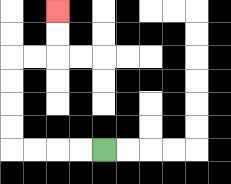{'start': '[4, 6]', 'end': '[2, 0]', 'path_directions': 'L,L,L,L,U,U,U,U,R,R,U,U', 'path_coordinates': '[[4, 6], [3, 6], [2, 6], [1, 6], [0, 6], [0, 5], [0, 4], [0, 3], [0, 2], [1, 2], [2, 2], [2, 1], [2, 0]]'}